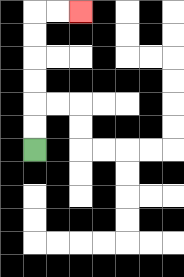{'start': '[1, 6]', 'end': '[3, 0]', 'path_directions': 'U,U,U,U,U,U,R,R', 'path_coordinates': '[[1, 6], [1, 5], [1, 4], [1, 3], [1, 2], [1, 1], [1, 0], [2, 0], [3, 0]]'}